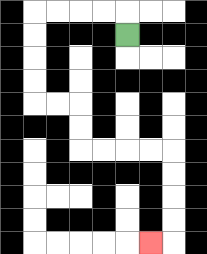{'start': '[5, 1]', 'end': '[6, 10]', 'path_directions': 'U,L,L,L,L,D,D,D,D,R,R,D,D,R,R,R,R,D,D,D,D,L', 'path_coordinates': '[[5, 1], [5, 0], [4, 0], [3, 0], [2, 0], [1, 0], [1, 1], [1, 2], [1, 3], [1, 4], [2, 4], [3, 4], [3, 5], [3, 6], [4, 6], [5, 6], [6, 6], [7, 6], [7, 7], [7, 8], [7, 9], [7, 10], [6, 10]]'}